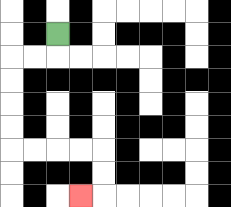{'start': '[2, 1]', 'end': '[3, 8]', 'path_directions': 'D,L,L,D,D,D,D,R,R,R,R,D,D,L', 'path_coordinates': '[[2, 1], [2, 2], [1, 2], [0, 2], [0, 3], [0, 4], [0, 5], [0, 6], [1, 6], [2, 6], [3, 6], [4, 6], [4, 7], [4, 8], [3, 8]]'}